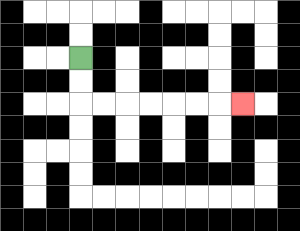{'start': '[3, 2]', 'end': '[10, 4]', 'path_directions': 'D,D,R,R,R,R,R,R,R', 'path_coordinates': '[[3, 2], [3, 3], [3, 4], [4, 4], [5, 4], [6, 4], [7, 4], [8, 4], [9, 4], [10, 4]]'}